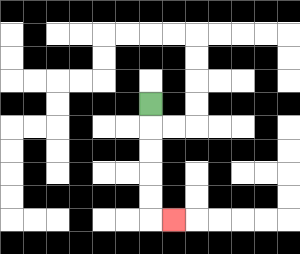{'start': '[6, 4]', 'end': '[7, 9]', 'path_directions': 'D,D,D,D,D,R', 'path_coordinates': '[[6, 4], [6, 5], [6, 6], [6, 7], [6, 8], [6, 9], [7, 9]]'}